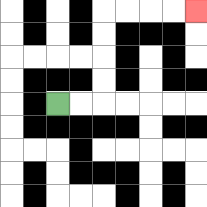{'start': '[2, 4]', 'end': '[8, 0]', 'path_directions': 'R,R,U,U,U,U,R,R,R,R', 'path_coordinates': '[[2, 4], [3, 4], [4, 4], [4, 3], [4, 2], [4, 1], [4, 0], [5, 0], [6, 0], [7, 0], [8, 0]]'}